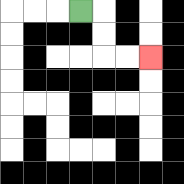{'start': '[3, 0]', 'end': '[6, 2]', 'path_directions': 'R,D,D,R,R', 'path_coordinates': '[[3, 0], [4, 0], [4, 1], [4, 2], [5, 2], [6, 2]]'}